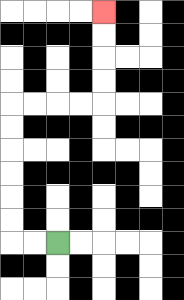{'start': '[2, 10]', 'end': '[4, 0]', 'path_directions': 'L,L,U,U,U,U,U,U,R,R,R,R,U,U,U,U', 'path_coordinates': '[[2, 10], [1, 10], [0, 10], [0, 9], [0, 8], [0, 7], [0, 6], [0, 5], [0, 4], [1, 4], [2, 4], [3, 4], [4, 4], [4, 3], [4, 2], [4, 1], [4, 0]]'}